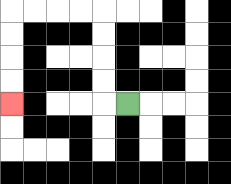{'start': '[5, 4]', 'end': '[0, 4]', 'path_directions': 'L,U,U,U,U,L,L,L,L,D,D,D,D', 'path_coordinates': '[[5, 4], [4, 4], [4, 3], [4, 2], [4, 1], [4, 0], [3, 0], [2, 0], [1, 0], [0, 0], [0, 1], [0, 2], [0, 3], [0, 4]]'}